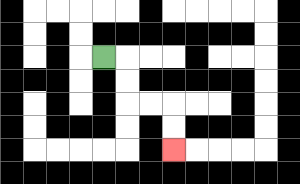{'start': '[4, 2]', 'end': '[7, 6]', 'path_directions': 'R,D,D,R,R,D,D', 'path_coordinates': '[[4, 2], [5, 2], [5, 3], [5, 4], [6, 4], [7, 4], [7, 5], [7, 6]]'}